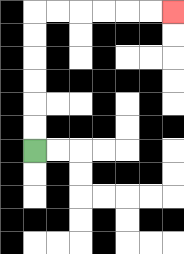{'start': '[1, 6]', 'end': '[7, 0]', 'path_directions': 'U,U,U,U,U,U,R,R,R,R,R,R', 'path_coordinates': '[[1, 6], [1, 5], [1, 4], [1, 3], [1, 2], [1, 1], [1, 0], [2, 0], [3, 0], [4, 0], [5, 0], [6, 0], [7, 0]]'}